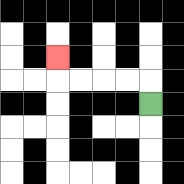{'start': '[6, 4]', 'end': '[2, 2]', 'path_directions': 'U,L,L,L,L,U', 'path_coordinates': '[[6, 4], [6, 3], [5, 3], [4, 3], [3, 3], [2, 3], [2, 2]]'}